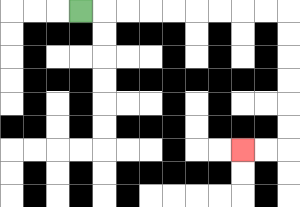{'start': '[3, 0]', 'end': '[10, 6]', 'path_directions': 'R,R,R,R,R,R,R,R,R,D,D,D,D,D,D,L,L', 'path_coordinates': '[[3, 0], [4, 0], [5, 0], [6, 0], [7, 0], [8, 0], [9, 0], [10, 0], [11, 0], [12, 0], [12, 1], [12, 2], [12, 3], [12, 4], [12, 5], [12, 6], [11, 6], [10, 6]]'}